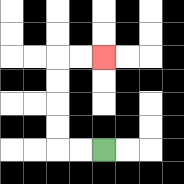{'start': '[4, 6]', 'end': '[4, 2]', 'path_directions': 'L,L,U,U,U,U,R,R', 'path_coordinates': '[[4, 6], [3, 6], [2, 6], [2, 5], [2, 4], [2, 3], [2, 2], [3, 2], [4, 2]]'}